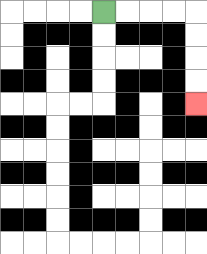{'start': '[4, 0]', 'end': '[8, 4]', 'path_directions': 'R,R,R,R,D,D,D,D', 'path_coordinates': '[[4, 0], [5, 0], [6, 0], [7, 0], [8, 0], [8, 1], [8, 2], [8, 3], [8, 4]]'}